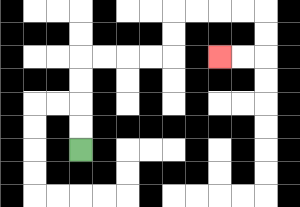{'start': '[3, 6]', 'end': '[9, 2]', 'path_directions': 'U,U,U,U,R,R,R,R,U,U,R,R,R,R,D,D,L,L', 'path_coordinates': '[[3, 6], [3, 5], [3, 4], [3, 3], [3, 2], [4, 2], [5, 2], [6, 2], [7, 2], [7, 1], [7, 0], [8, 0], [9, 0], [10, 0], [11, 0], [11, 1], [11, 2], [10, 2], [9, 2]]'}